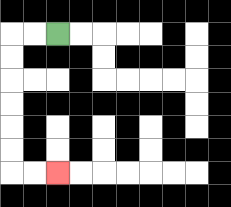{'start': '[2, 1]', 'end': '[2, 7]', 'path_directions': 'L,L,D,D,D,D,D,D,R,R', 'path_coordinates': '[[2, 1], [1, 1], [0, 1], [0, 2], [0, 3], [0, 4], [0, 5], [0, 6], [0, 7], [1, 7], [2, 7]]'}